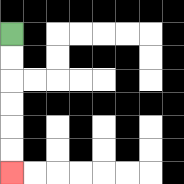{'start': '[0, 1]', 'end': '[0, 7]', 'path_directions': 'D,D,D,D,D,D', 'path_coordinates': '[[0, 1], [0, 2], [0, 3], [0, 4], [0, 5], [0, 6], [0, 7]]'}